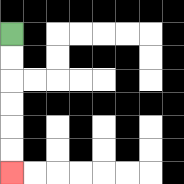{'start': '[0, 1]', 'end': '[0, 7]', 'path_directions': 'D,D,D,D,D,D', 'path_coordinates': '[[0, 1], [0, 2], [0, 3], [0, 4], [0, 5], [0, 6], [0, 7]]'}